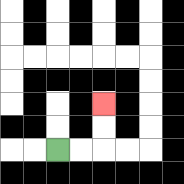{'start': '[2, 6]', 'end': '[4, 4]', 'path_directions': 'R,R,U,U', 'path_coordinates': '[[2, 6], [3, 6], [4, 6], [4, 5], [4, 4]]'}